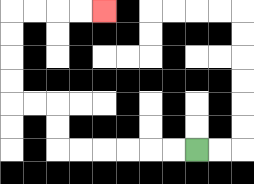{'start': '[8, 6]', 'end': '[4, 0]', 'path_directions': 'L,L,L,L,L,L,U,U,L,L,U,U,U,U,R,R,R,R', 'path_coordinates': '[[8, 6], [7, 6], [6, 6], [5, 6], [4, 6], [3, 6], [2, 6], [2, 5], [2, 4], [1, 4], [0, 4], [0, 3], [0, 2], [0, 1], [0, 0], [1, 0], [2, 0], [3, 0], [4, 0]]'}